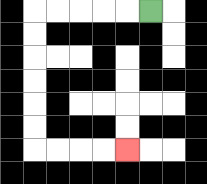{'start': '[6, 0]', 'end': '[5, 6]', 'path_directions': 'L,L,L,L,L,D,D,D,D,D,D,R,R,R,R', 'path_coordinates': '[[6, 0], [5, 0], [4, 0], [3, 0], [2, 0], [1, 0], [1, 1], [1, 2], [1, 3], [1, 4], [1, 5], [1, 6], [2, 6], [3, 6], [4, 6], [5, 6]]'}